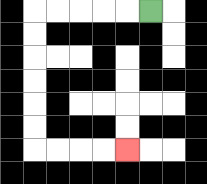{'start': '[6, 0]', 'end': '[5, 6]', 'path_directions': 'L,L,L,L,L,D,D,D,D,D,D,R,R,R,R', 'path_coordinates': '[[6, 0], [5, 0], [4, 0], [3, 0], [2, 0], [1, 0], [1, 1], [1, 2], [1, 3], [1, 4], [1, 5], [1, 6], [2, 6], [3, 6], [4, 6], [5, 6]]'}